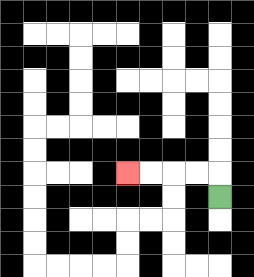{'start': '[9, 8]', 'end': '[5, 7]', 'path_directions': 'U,L,L,L,L', 'path_coordinates': '[[9, 8], [9, 7], [8, 7], [7, 7], [6, 7], [5, 7]]'}